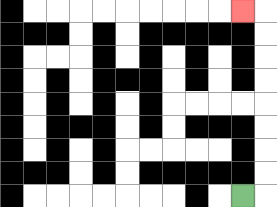{'start': '[10, 8]', 'end': '[10, 0]', 'path_directions': 'R,U,U,U,U,U,U,U,U,L', 'path_coordinates': '[[10, 8], [11, 8], [11, 7], [11, 6], [11, 5], [11, 4], [11, 3], [11, 2], [11, 1], [11, 0], [10, 0]]'}